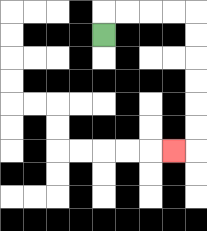{'start': '[4, 1]', 'end': '[7, 6]', 'path_directions': 'U,R,R,R,R,D,D,D,D,D,D,L', 'path_coordinates': '[[4, 1], [4, 0], [5, 0], [6, 0], [7, 0], [8, 0], [8, 1], [8, 2], [8, 3], [8, 4], [8, 5], [8, 6], [7, 6]]'}